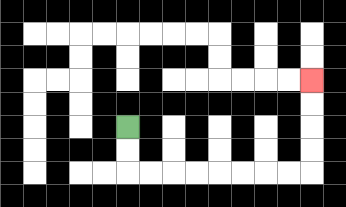{'start': '[5, 5]', 'end': '[13, 3]', 'path_directions': 'D,D,R,R,R,R,R,R,R,R,U,U,U,U', 'path_coordinates': '[[5, 5], [5, 6], [5, 7], [6, 7], [7, 7], [8, 7], [9, 7], [10, 7], [11, 7], [12, 7], [13, 7], [13, 6], [13, 5], [13, 4], [13, 3]]'}